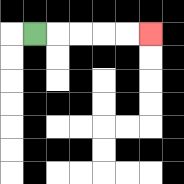{'start': '[1, 1]', 'end': '[6, 1]', 'path_directions': 'R,R,R,R,R', 'path_coordinates': '[[1, 1], [2, 1], [3, 1], [4, 1], [5, 1], [6, 1]]'}